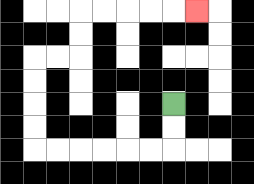{'start': '[7, 4]', 'end': '[8, 0]', 'path_directions': 'D,D,L,L,L,L,L,L,U,U,U,U,R,R,U,U,R,R,R,R,R', 'path_coordinates': '[[7, 4], [7, 5], [7, 6], [6, 6], [5, 6], [4, 6], [3, 6], [2, 6], [1, 6], [1, 5], [1, 4], [1, 3], [1, 2], [2, 2], [3, 2], [3, 1], [3, 0], [4, 0], [5, 0], [6, 0], [7, 0], [8, 0]]'}